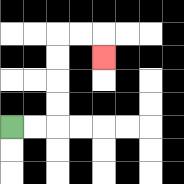{'start': '[0, 5]', 'end': '[4, 2]', 'path_directions': 'R,R,U,U,U,U,R,R,D', 'path_coordinates': '[[0, 5], [1, 5], [2, 5], [2, 4], [2, 3], [2, 2], [2, 1], [3, 1], [4, 1], [4, 2]]'}